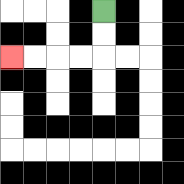{'start': '[4, 0]', 'end': '[0, 2]', 'path_directions': 'D,D,L,L,L,L', 'path_coordinates': '[[4, 0], [4, 1], [4, 2], [3, 2], [2, 2], [1, 2], [0, 2]]'}